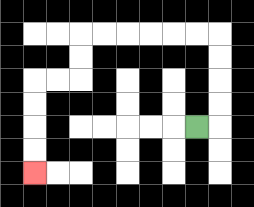{'start': '[8, 5]', 'end': '[1, 7]', 'path_directions': 'R,U,U,U,U,L,L,L,L,L,L,D,D,L,L,D,D,D,D', 'path_coordinates': '[[8, 5], [9, 5], [9, 4], [9, 3], [9, 2], [9, 1], [8, 1], [7, 1], [6, 1], [5, 1], [4, 1], [3, 1], [3, 2], [3, 3], [2, 3], [1, 3], [1, 4], [1, 5], [1, 6], [1, 7]]'}